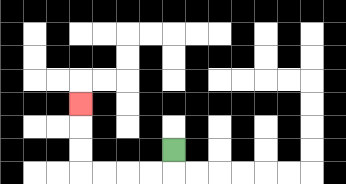{'start': '[7, 6]', 'end': '[3, 4]', 'path_directions': 'D,L,L,L,L,U,U,U', 'path_coordinates': '[[7, 6], [7, 7], [6, 7], [5, 7], [4, 7], [3, 7], [3, 6], [3, 5], [3, 4]]'}